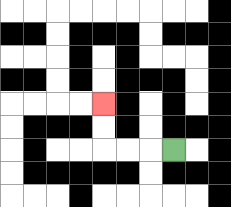{'start': '[7, 6]', 'end': '[4, 4]', 'path_directions': 'L,L,L,U,U', 'path_coordinates': '[[7, 6], [6, 6], [5, 6], [4, 6], [4, 5], [4, 4]]'}